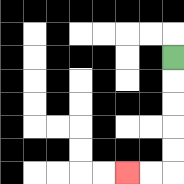{'start': '[7, 2]', 'end': '[5, 7]', 'path_directions': 'D,D,D,D,D,L,L', 'path_coordinates': '[[7, 2], [7, 3], [7, 4], [7, 5], [7, 6], [7, 7], [6, 7], [5, 7]]'}